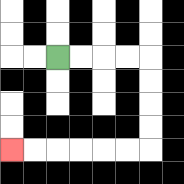{'start': '[2, 2]', 'end': '[0, 6]', 'path_directions': 'R,R,R,R,D,D,D,D,L,L,L,L,L,L', 'path_coordinates': '[[2, 2], [3, 2], [4, 2], [5, 2], [6, 2], [6, 3], [6, 4], [6, 5], [6, 6], [5, 6], [4, 6], [3, 6], [2, 6], [1, 6], [0, 6]]'}